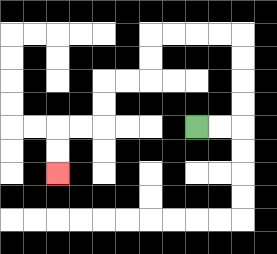{'start': '[8, 5]', 'end': '[2, 7]', 'path_directions': 'R,R,U,U,U,U,L,L,L,L,D,D,L,L,D,D,L,L,D,D', 'path_coordinates': '[[8, 5], [9, 5], [10, 5], [10, 4], [10, 3], [10, 2], [10, 1], [9, 1], [8, 1], [7, 1], [6, 1], [6, 2], [6, 3], [5, 3], [4, 3], [4, 4], [4, 5], [3, 5], [2, 5], [2, 6], [2, 7]]'}